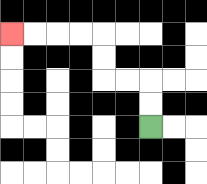{'start': '[6, 5]', 'end': '[0, 1]', 'path_directions': 'U,U,L,L,U,U,L,L,L,L', 'path_coordinates': '[[6, 5], [6, 4], [6, 3], [5, 3], [4, 3], [4, 2], [4, 1], [3, 1], [2, 1], [1, 1], [0, 1]]'}